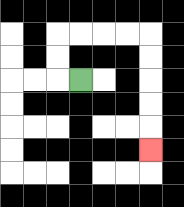{'start': '[3, 3]', 'end': '[6, 6]', 'path_directions': 'L,U,U,R,R,R,R,D,D,D,D,D', 'path_coordinates': '[[3, 3], [2, 3], [2, 2], [2, 1], [3, 1], [4, 1], [5, 1], [6, 1], [6, 2], [6, 3], [6, 4], [6, 5], [6, 6]]'}